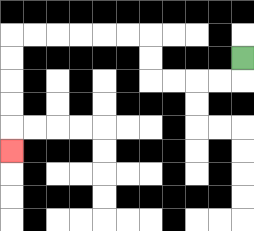{'start': '[10, 2]', 'end': '[0, 6]', 'path_directions': 'D,L,L,L,L,U,U,L,L,L,L,L,L,D,D,D,D,D', 'path_coordinates': '[[10, 2], [10, 3], [9, 3], [8, 3], [7, 3], [6, 3], [6, 2], [6, 1], [5, 1], [4, 1], [3, 1], [2, 1], [1, 1], [0, 1], [0, 2], [0, 3], [0, 4], [0, 5], [0, 6]]'}